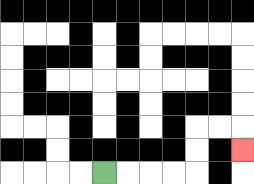{'start': '[4, 7]', 'end': '[10, 6]', 'path_directions': 'R,R,R,R,U,U,R,R,D', 'path_coordinates': '[[4, 7], [5, 7], [6, 7], [7, 7], [8, 7], [8, 6], [8, 5], [9, 5], [10, 5], [10, 6]]'}